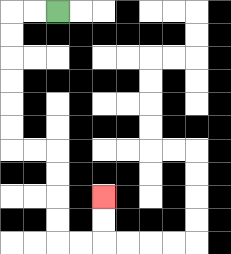{'start': '[2, 0]', 'end': '[4, 8]', 'path_directions': 'L,L,D,D,D,D,D,D,R,R,D,D,D,D,R,R,U,U', 'path_coordinates': '[[2, 0], [1, 0], [0, 0], [0, 1], [0, 2], [0, 3], [0, 4], [0, 5], [0, 6], [1, 6], [2, 6], [2, 7], [2, 8], [2, 9], [2, 10], [3, 10], [4, 10], [4, 9], [4, 8]]'}